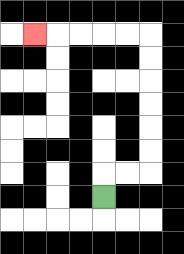{'start': '[4, 8]', 'end': '[1, 1]', 'path_directions': 'U,R,R,U,U,U,U,U,U,L,L,L,L,L', 'path_coordinates': '[[4, 8], [4, 7], [5, 7], [6, 7], [6, 6], [6, 5], [6, 4], [6, 3], [6, 2], [6, 1], [5, 1], [4, 1], [3, 1], [2, 1], [1, 1]]'}